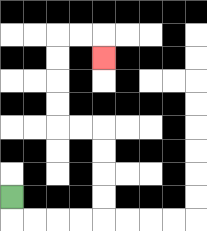{'start': '[0, 8]', 'end': '[4, 2]', 'path_directions': 'D,R,R,R,R,U,U,U,U,L,L,U,U,U,U,R,R,D', 'path_coordinates': '[[0, 8], [0, 9], [1, 9], [2, 9], [3, 9], [4, 9], [4, 8], [4, 7], [4, 6], [4, 5], [3, 5], [2, 5], [2, 4], [2, 3], [2, 2], [2, 1], [3, 1], [4, 1], [4, 2]]'}